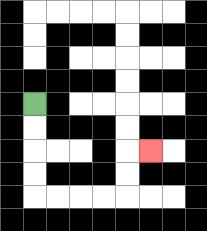{'start': '[1, 4]', 'end': '[6, 6]', 'path_directions': 'D,D,D,D,R,R,R,R,U,U,R', 'path_coordinates': '[[1, 4], [1, 5], [1, 6], [1, 7], [1, 8], [2, 8], [3, 8], [4, 8], [5, 8], [5, 7], [5, 6], [6, 6]]'}